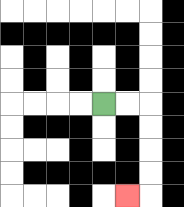{'start': '[4, 4]', 'end': '[5, 8]', 'path_directions': 'R,R,D,D,D,D,L', 'path_coordinates': '[[4, 4], [5, 4], [6, 4], [6, 5], [6, 6], [6, 7], [6, 8], [5, 8]]'}